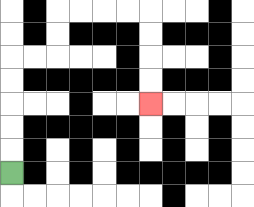{'start': '[0, 7]', 'end': '[6, 4]', 'path_directions': 'U,U,U,U,U,R,R,U,U,R,R,R,R,D,D,D,D', 'path_coordinates': '[[0, 7], [0, 6], [0, 5], [0, 4], [0, 3], [0, 2], [1, 2], [2, 2], [2, 1], [2, 0], [3, 0], [4, 0], [5, 0], [6, 0], [6, 1], [6, 2], [6, 3], [6, 4]]'}